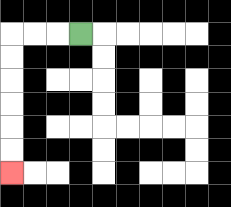{'start': '[3, 1]', 'end': '[0, 7]', 'path_directions': 'L,L,L,D,D,D,D,D,D', 'path_coordinates': '[[3, 1], [2, 1], [1, 1], [0, 1], [0, 2], [0, 3], [0, 4], [0, 5], [0, 6], [0, 7]]'}